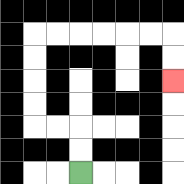{'start': '[3, 7]', 'end': '[7, 3]', 'path_directions': 'U,U,L,L,U,U,U,U,R,R,R,R,R,R,D,D', 'path_coordinates': '[[3, 7], [3, 6], [3, 5], [2, 5], [1, 5], [1, 4], [1, 3], [1, 2], [1, 1], [2, 1], [3, 1], [4, 1], [5, 1], [6, 1], [7, 1], [7, 2], [7, 3]]'}